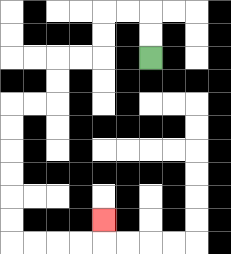{'start': '[6, 2]', 'end': '[4, 9]', 'path_directions': 'U,U,L,L,D,D,L,L,D,D,L,L,D,D,D,D,D,D,R,R,R,R,U', 'path_coordinates': '[[6, 2], [6, 1], [6, 0], [5, 0], [4, 0], [4, 1], [4, 2], [3, 2], [2, 2], [2, 3], [2, 4], [1, 4], [0, 4], [0, 5], [0, 6], [0, 7], [0, 8], [0, 9], [0, 10], [1, 10], [2, 10], [3, 10], [4, 10], [4, 9]]'}